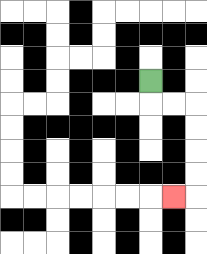{'start': '[6, 3]', 'end': '[7, 8]', 'path_directions': 'D,R,R,D,D,D,D,L', 'path_coordinates': '[[6, 3], [6, 4], [7, 4], [8, 4], [8, 5], [8, 6], [8, 7], [8, 8], [7, 8]]'}